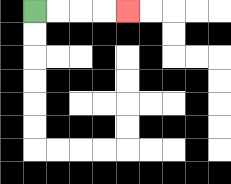{'start': '[1, 0]', 'end': '[5, 0]', 'path_directions': 'R,R,R,R', 'path_coordinates': '[[1, 0], [2, 0], [3, 0], [4, 0], [5, 0]]'}